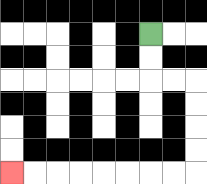{'start': '[6, 1]', 'end': '[0, 7]', 'path_directions': 'D,D,R,R,D,D,D,D,L,L,L,L,L,L,L,L', 'path_coordinates': '[[6, 1], [6, 2], [6, 3], [7, 3], [8, 3], [8, 4], [8, 5], [8, 6], [8, 7], [7, 7], [6, 7], [5, 7], [4, 7], [3, 7], [2, 7], [1, 7], [0, 7]]'}